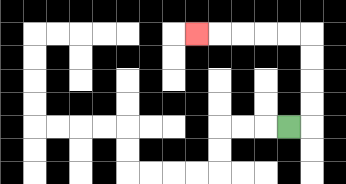{'start': '[12, 5]', 'end': '[8, 1]', 'path_directions': 'R,U,U,U,U,L,L,L,L,L', 'path_coordinates': '[[12, 5], [13, 5], [13, 4], [13, 3], [13, 2], [13, 1], [12, 1], [11, 1], [10, 1], [9, 1], [8, 1]]'}